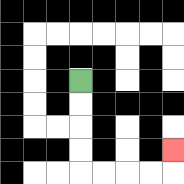{'start': '[3, 3]', 'end': '[7, 6]', 'path_directions': 'D,D,D,D,R,R,R,R,U', 'path_coordinates': '[[3, 3], [3, 4], [3, 5], [3, 6], [3, 7], [4, 7], [5, 7], [6, 7], [7, 7], [7, 6]]'}